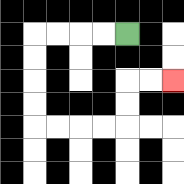{'start': '[5, 1]', 'end': '[7, 3]', 'path_directions': 'L,L,L,L,D,D,D,D,R,R,R,R,U,U,R,R', 'path_coordinates': '[[5, 1], [4, 1], [3, 1], [2, 1], [1, 1], [1, 2], [1, 3], [1, 4], [1, 5], [2, 5], [3, 5], [4, 5], [5, 5], [5, 4], [5, 3], [6, 3], [7, 3]]'}